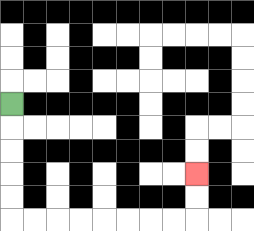{'start': '[0, 4]', 'end': '[8, 7]', 'path_directions': 'D,D,D,D,D,R,R,R,R,R,R,R,R,U,U', 'path_coordinates': '[[0, 4], [0, 5], [0, 6], [0, 7], [0, 8], [0, 9], [1, 9], [2, 9], [3, 9], [4, 9], [5, 9], [6, 9], [7, 9], [8, 9], [8, 8], [8, 7]]'}